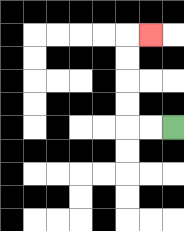{'start': '[7, 5]', 'end': '[6, 1]', 'path_directions': 'L,L,U,U,U,U,R', 'path_coordinates': '[[7, 5], [6, 5], [5, 5], [5, 4], [5, 3], [5, 2], [5, 1], [6, 1]]'}